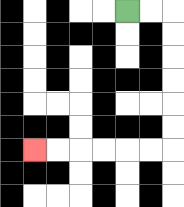{'start': '[5, 0]', 'end': '[1, 6]', 'path_directions': 'R,R,D,D,D,D,D,D,L,L,L,L,L,L', 'path_coordinates': '[[5, 0], [6, 0], [7, 0], [7, 1], [7, 2], [7, 3], [7, 4], [7, 5], [7, 6], [6, 6], [5, 6], [4, 6], [3, 6], [2, 6], [1, 6]]'}